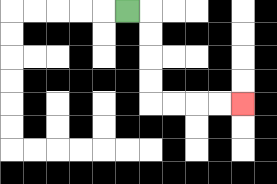{'start': '[5, 0]', 'end': '[10, 4]', 'path_directions': 'R,D,D,D,D,R,R,R,R', 'path_coordinates': '[[5, 0], [6, 0], [6, 1], [6, 2], [6, 3], [6, 4], [7, 4], [8, 4], [9, 4], [10, 4]]'}